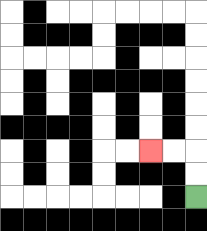{'start': '[8, 8]', 'end': '[6, 6]', 'path_directions': 'U,U,L,L', 'path_coordinates': '[[8, 8], [8, 7], [8, 6], [7, 6], [6, 6]]'}